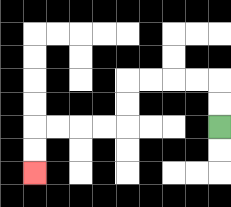{'start': '[9, 5]', 'end': '[1, 7]', 'path_directions': 'U,U,L,L,L,L,D,D,L,L,L,L,D,D', 'path_coordinates': '[[9, 5], [9, 4], [9, 3], [8, 3], [7, 3], [6, 3], [5, 3], [5, 4], [5, 5], [4, 5], [3, 5], [2, 5], [1, 5], [1, 6], [1, 7]]'}